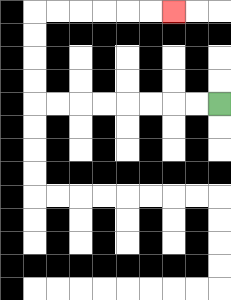{'start': '[9, 4]', 'end': '[7, 0]', 'path_directions': 'L,L,L,L,L,L,L,L,U,U,U,U,R,R,R,R,R,R', 'path_coordinates': '[[9, 4], [8, 4], [7, 4], [6, 4], [5, 4], [4, 4], [3, 4], [2, 4], [1, 4], [1, 3], [1, 2], [1, 1], [1, 0], [2, 0], [3, 0], [4, 0], [5, 0], [6, 0], [7, 0]]'}